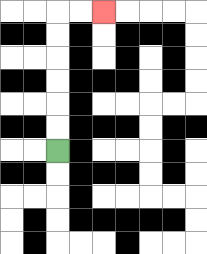{'start': '[2, 6]', 'end': '[4, 0]', 'path_directions': 'U,U,U,U,U,U,R,R', 'path_coordinates': '[[2, 6], [2, 5], [2, 4], [2, 3], [2, 2], [2, 1], [2, 0], [3, 0], [4, 0]]'}